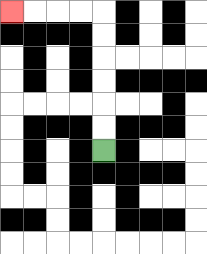{'start': '[4, 6]', 'end': '[0, 0]', 'path_directions': 'U,U,U,U,U,U,L,L,L,L', 'path_coordinates': '[[4, 6], [4, 5], [4, 4], [4, 3], [4, 2], [4, 1], [4, 0], [3, 0], [2, 0], [1, 0], [0, 0]]'}